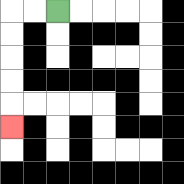{'start': '[2, 0]', 'end': '[0, 5]', 'path_directions': 'L,L,D,D,D,D,D', 'path_coordinates': '[[2, 0], [1, 0], [0, 0], [0, 1], [0, 2], [0, 3], [0, 4], [0, 5]]'}